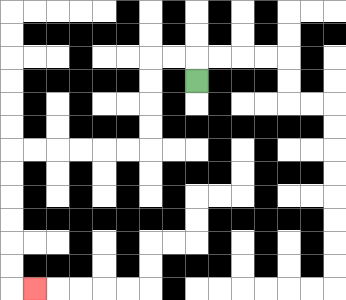{'start': '[8, 3]', 'end': '[1, 12]', 'path_directions': 'U,L,L,D,D,D,D,L,L,L,L,L,L,D,D,D,D,D,D,R', 'path_coordinates': '[[8, 3], [8, 2], [7, 2], [6, 2], [6, 3], [6, 4], [6, 5], [6, 6], [5, 6], [4, 6], [3, 6], [2, 6], [1, 6], [0, 6], [0, 7], [0, 8], [0, 9], [0, 10], [0, 11], [0, 12], [1, 12]]'}